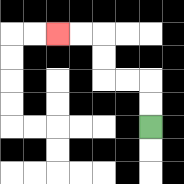{'start': '[6, 5]', 'end': '[2, 1]', 'path_directions': 'U,U,L,L,U,U,L,L', 'path_coordinates': '[[6, 5], [6, 4], [6, 3], [5, 3], [4, 3], [4, 2], [4, 1], [3, 1], [2, 1]]'}